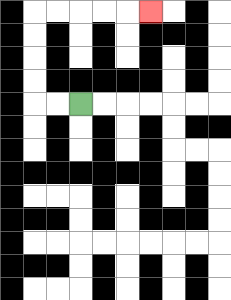{'start': '[3, 4]', 'end': '[6, 0]', 'path_directions': 'L,L,U,U,U,U,R,R,R,R,R', 'path_coordinates': '[[3, 4], [2, 4], [1, 4], [1, 3], [1, 2], [1, 1], [1, 0], [2, 0], [3, 0], [4, 0], [5, 0], [6, 0]]'}